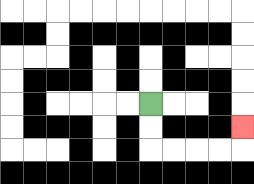{'start': '[6, 4]', 'end': '[10, 5]', 'path_directions': 'D,D,R,R,R,R,U', 'path_coordinates': '[[6, 4], [6, 5], [6, 6], [7, 6], [8, 6], [9, 6], [10, 6], [10, 5]]'}